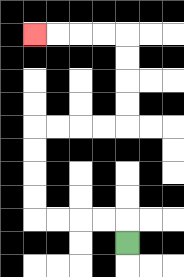{'start': '[5, 10]', 'end': '[1, 1]', 'path_directions': 'U,L,L,L,L,U,U,U,U,R,R,R,R,U,U,U,U,L,L,L,L', 'path_coordinates': '[[5, 10], [5, 9], [4, 9], [3, 9], [2, 9], [1, 9], [1, 8], [1, 7], [1, 6], [1, 5], [2, 5], [3, 5], [4, 5], [5, 5], [5, 4], [5, 3], [5, 2], [5, 1], [4, 1], [3, 1], [2, 1], [1, 1]]'}